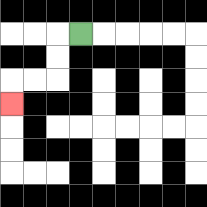{'start': '[3, 1]', 'end': '[0, 4]', 'path_directions': 'L,D,D,L,L,D', 'path_coordinates': '[[3, 1], [2, 1], [2, 2], [2, 3], [1, 3], [0, 3], [0, 4]]'}